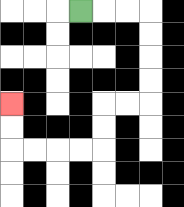{'start': '[3, 0]', 'end': '[0, 4]', 'path_directions': 'R,R,R,D,D,D,D,L,L,D,D,L,L,L,L,U,U', 'path_coordinates': '[[3, 0], [4, 0], [5, 0], [6, 0], [6, 1], [6, 2], [6, 3], [6, 4], [5, 4], [4, 4], [4, 5], [4, 6], [3, 6], [2, 6], [1, 6], [0, 6], [0, 5], [0, 4]]'}